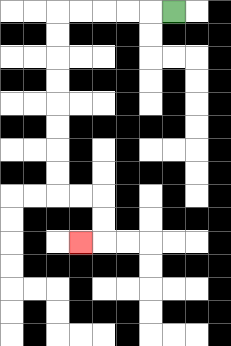{'start': '[7, 0]', 'end': '[3, 10]', 'path_directions': 'L,L,L,L,L,D,D,D,D,D,D,D,D,R,R,D,D,L', 'path_coordinates': '[[7, 0], [6, 0], [5, 0], [4, 0], [3, 0], [2, 0], [2, 1], [2, 2], [2, 3], [2, 4], [2, 5], [2, 6], [2, 7], [2, 8], [3, 8], [4, 8], [4, 9], [4, 10], [3, 10]]'}